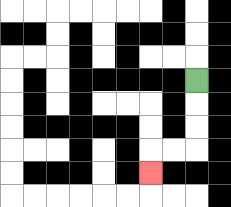{'start': '[8, 3]', 'end': '[6, 7]', 'path_directions': 'D,D,D,L,L,D', 'path_coordinates': '[[8, 3], [8, 4], [8, 5], [8, 6], [7, 6], [6, 6], [6, 7]]'}